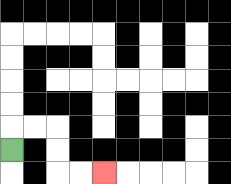{'start': '[0, 6]', 'end': '[4, 7]', 'path_directions': 'U,R,R,D,D,R,R', 'path_coordinates': '[[0, 6], [0, 5], [1, 5], [2, 5], [2, 6], [2, 7], [3, 7], [4, 7]]'}